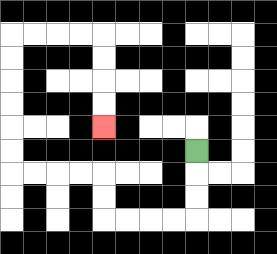{'start': '[8, 6]', 'end': '[4, 5]', 'path_directions': 'D,D,D,L,L,L,L,U,U,L,L,L,L,U,U,U,U,U,U,R,R,R,R,D,D,D,D', 'path_coordinates': '[[8, 6], [8, 7], [8, 8], [8, 9], [7, 9], [6, 9], [5, 9], [4, 9], [4, 8], [4, 7], [3, 7], [2, 7], [1, 7], [0, 7], [0, 6], [0, 5], [0, 4], [0, 3], [0, 2], [0, 1], [1, 1], [2, 1], [3, 1], [4, 1], [4, 2], [4, 3], [4, 4], [4, 5]]'}